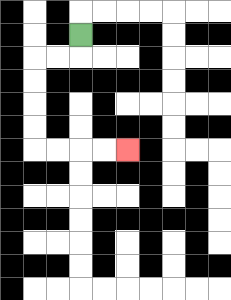{'start': '[3, 1]', 'end': '[5, 6]', 'path_directions': 'D,L,L,D,D,D,D,R,R,R,R', 'path_coordinates': '[[3, 1], [3, 2], [2, 2], [1, 2], [1, 3], [1, 4], [1, 5], [1, 6], [2, 6], [3, 6], [4, 6], [5, 6]]'}